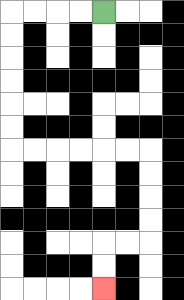{'start': '[4, 0]', 'end': '[4, 12]', 'path_directions': 'L,L,L,L,D,D,D,D,D,D,R,R,R,R,R,R,D,D,D,D,L,L,D,D', 'path_coordinates': '[[4, 0], [3, 0], [2, 0], [1, 0], [0, 0], [0, 1], [0, 2], [0, 3], [0, 4], [0, 5], [0, 6], [1, 6], [2, 6], [3, 6], [4, 6], [5, 6], [6, 6], [6, 7], [6, 8], [6, 9], [6, 10], [5, 10], [4, 10], [4, 11], [4, 12]]'}